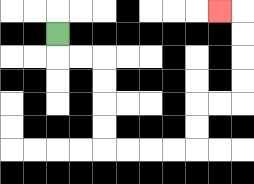{'start': '[2, 1]', 'end': '[9, 0]', 'path_directions': 'D,R,R,D,D,D,D,R,R,R,R,U,U,R,R,U,U,U,U,L', 'path_coordinates': '[[2, 1], [2, 2], [3, 2], [4, 2], [4, 3], [4, 4], [4, 5], [4, 6], [5, 6], [6, 6], [7, 6], [8, 6], [8, 5], [8, 4], [9, 4], [10, 4], [10, 3], [10, 2], [10, 1], [10, 0], [9, 0]]'}